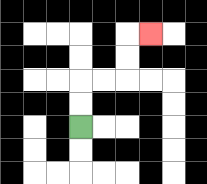{'start': '[3, 5]', 'end': '[6, 1]', 'path_directions': 'U,U,R,R,U,U,R', 'path_coordinates': '[[3, 5], [3, 4], [3, 3], [4, 3], [5, 3], [5, 2], [5, 1], [6, 1]]'}